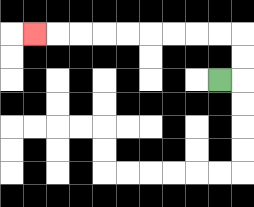{'start': '[9, 3]', 'end': '[1, 1]', 'path_directions': 'R,U,U,L,L,L,L,L,L,L,L,L', 'path_coordinates': '[[9, 3], [10, 3], [10, 2], [10, 1], [9, 1], [8, 1], [7, 1], [6, 1], [5, 1], [4, 1], [3, 1], [2, 1], [1, 1]]'}